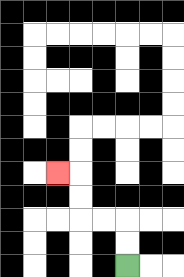{'start': '[5, 11]', 'end': '[2, 7]', 'path_directions': 'U,U,L,L,U,U,L', 'path_coordinates': '[[5, 11], [5, 10], [5, 9], [4, 9], [3, 9], [3, 8], [3, 7], [2, 7]]'}